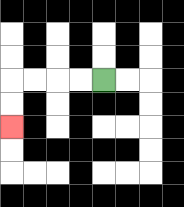{'start': '[4, 3]', 'end': '[0, 5]', 'path_directions': 'L,L,L,L,D,D', 'path_coordinates': '[[4, 3], [3, 3], [2, 3], [1, 3], [0, 3], [0, 4], [0, 5]]'}